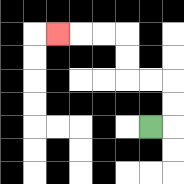{'start': '[6, 5]', 'end': '[2, 1]', 'path_directions': 'R,U,U,L,L,U,U,L,L,L', 'path_coordinates': '[[6, 5], [7, 5], [7, 4], [7, 3], [6, 3], [5, 3], [5, 2], [5, 1], [4, 1], [3, 1], [2, 1]]'}